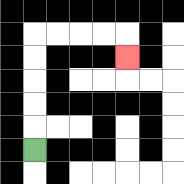{'start': '[1, 6]', 'end': '[5, 2]', 'path_directions': 'U,U,U,U,U,R,R,R,R,D', 'path_coordinates': '[[1, 6], [1, 5], [1, 4], [1, 3], [1, 2], [1, 1], [2, 1], [3, 1], [4, 1], [5, 1], [5, 2]]'}